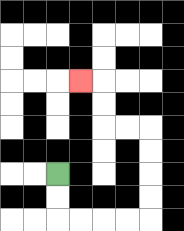{'start': '[2, 7]', 'end': '[3, 3]', 'path_directions': 'D,D,R,R,R,R,U,U,U,U,L,L,U,U,L', 'path_coordinates': '[[2, 7], [2, 8], [2, 9], [3, 9], [4, 9], [5, 9], [6, 9], [6, 8], [6, 7], [6, 6], [6, 5], [5, 5], [4, 5], [4, 4], [4, 3], [3, 3]]'}